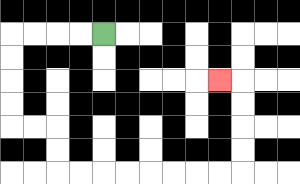{'start': '[4, 1]', 'end': '[9, 3]', 'path_directions': 'L,L,L,L,D,D,D,D,R,R,D,D,R,R,R,R,R,R,R,R,U,U,U,U,L', 'path_coordinates': '[[4, 1], [3, 1], [2, 1], [1, 1], [0, 1], [0, 2], [0, 3], [0, 4], [0, 5], [1, 5], [2, 5], [2, 6], [2, 7], [3, 7], [4, 7], [5, 7], [6, 7], [7, 7], [8, 7], [9, 7], [10, 7], [10, 6], [10, 5], [10, 4], [10, 3], [9, 3]]'}